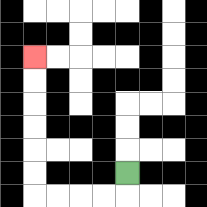{'start': '[5, 7]', 'end': '[1, 2]', 'path_directions': 'D,L,L,L,L,U,U,U,U,U,U', 'path_coordinates': '[[5, 7], [5, 8], [4, 8], [3, 8], [2, 8], [1, 8], [1, 7], [1, 6], [1, 5], [1, 4], [1, 3], [1, 2]]'}